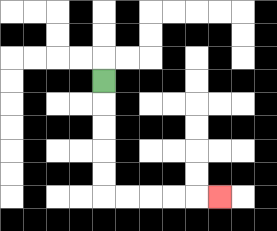{'start': '[4, 3]', 'end': '[9, 8]', 'path_directions': 'D,D,D,D,D,R,R,R,R,R', 'path_coordinates': '[[4, 3], [4, 4], [4, 5], [4, 6], [4, 7], [4, 8], [5, 8], [6, 8], [7, 8], [8, 8], [9, 8]]'}